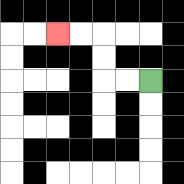{'start': '[6, 3]', 'end': '[2, 1]', 'path_directions': 'L,L,U,U,L,L', 'path_coordinates': '[[6, 3], [5, 3], [4, 3], [4, 2], [4, 1], [3, 1], [2, 1]]'}